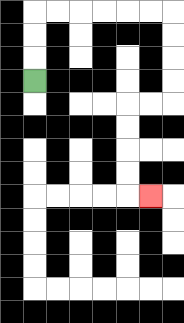{'start': '[1, 3]', 'end': '[6, 8]', 'path_directions': 'U,U,U,R,R,R,R,R,R,D,D,D,D,L,L,D,D,D,D,R', 'path_coordinates': '[[1, 3], [1, 2], [1, 1], [1, 0], [2, 0], [3, 0], [4, 0], [5, 0], [6, 0], [7, 0], [7, 1], [7, 2], [7, 3], [7, 4], [6, 4], [5, 4], [5, 5], [5, 6], [5, 7], [5, 8], [6, 8]]'}